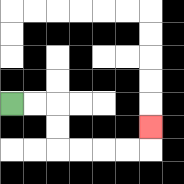{'start': '[0, 4]', 'end': '[6, 5]', 'path_directions': 'R,R,D,D,R,R,R,R,U', 'path_coordinates': '[[0, 4], [1, 4], [2, 4], [2, 5], [2, 6], [3, 6], [4, 6], [5, 6], [6, 6], [6, 5]]'}